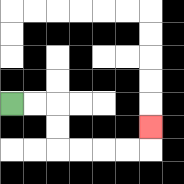{'start': '[0, 4]', 'end': '[6, 5]', 'path_directions': 'R,R,D,D,R,R,R,R,U', 'path_coordinates': '[[0, 4], [1, 4], [2, 4], [2, 5], [2, 6], [3, 6], [4, 6], [5, 6], [6, 6], [6, 5]]'}